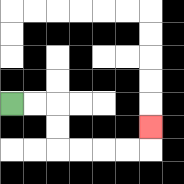{'start': '[0, 4]', 'end': '[6, 5]', 'path_directions': 'R,R,D,D,R,R,R,R,U', 'path_coordinates': '[[0, 4], [1, 4], [2, 4], [2, 5], [2, 6], [3, 6], [4, 6], [5, 6], [6, 6], [6, 5]]'}